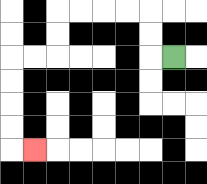{'start': '[7, 2]', 'end': '[1, 6]', 'path_directions': 'L,U,U,L,L,L,L,D,D,L,L,D,D,D,D,R', 'path_coordinates': '[[7, 2], [6, 2], [6, 1], [6, 0], [5, 0], [4, 0], [3, 0], [2, 0], [2, 1], [2, 2], [1, 2], [0, 2], [0, 3], [0, 4], [0, 5], [0, 6], [1, 6]]'}